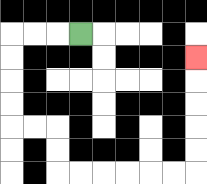{'start': '[3, 1]', 'end': '[8, 2]', 'path_directions': 'L,L,L,D,D,D,D,R,R,D,D,R,R,R,R,R,R,U,U,U,U,U', 'path_coordinates': '[[3, 1], [2, 1], [1, 1], [0, 1], [0, 2], [0, 3], [0, 4], [0, 5], [1, 5], [2, 5], [2, 6], [2, 7], [3, 7], [4, 7], [5, 7], [6, 7], [7, 7], [8, 7], [8, 6], [8, 5], [8, 4], [8, 3], [8, 2]]'}